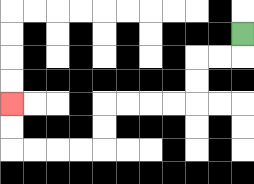{'start': '[10, 1]', 'end': '[0, 4]', 'path_directions': 'D,L,L,D,D,L,L,L,L,D,D,L,L,L,L,U,U', 'path_coordinates': '[[10, 1], [10, 2], [9, 2], [8, 2], [8, 3], [8, 4], [7, 4], [6, 4], [5, 4], [4, 4], [4, 5], [4, 6], [3, 6], [2, 6], [1, 6], [0, 6], [0, 5], [0, 4]]'}